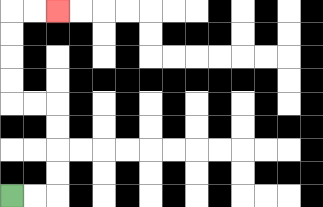{'start': '[0, 8]', 'end': '[2, 0]', 'path_directions': 'R,R,U,U,U,U,L,L,U,U,U,U,R,R', 'path_coordinates': '[[0, 8], [1, 8], [2, 8], [2, 7], [2, 6], [2, 5], [2, 4], [1, 4], [0, 4], [0, 3], [0, 2], [0, 1], [0, 0], [1, 0], [2, 0]]'}